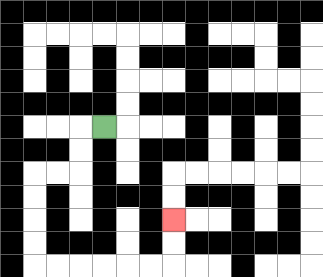{'start': '[4, 5]', 'end': '[7, 9]', 'path_directions': 'L,D,D,L,L,D,D,D,D,R,R,R,R,R,R,U,U', 'path_coordinates': '[[4, 5], [3, 5], [3, 6], [3, 7], [2, 7], [1, 7], [1, 8], [1, 9], [1, 10], [1, 11], [2, 11], [3, 11], [4, 11], [5, 11], [6, 11], [7, 11], [7, 10], [7, 9]]'}